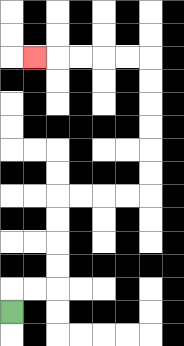{'start': '[0, 13]', 'end': '[1, 2]', 'path_directions': 'U,R,R,U,U,U,U,R,R,R,R,U,U,U,U,U,U,L,L,L,L,L', 'path_coordinates': '[[0, 13], [0, 12], [1, 12], [2, 12], [2, 11], [2, 10], [2, 9], [2, 8], [3, 8], [4, 8], [5, 8], [6, 8], [6, 7], [6, 6], [6, 5], [6, 4], [6, 3], [6, 2], [5, 2], [4, 2], [3, 2], [2, 2], [1, 2]]'}